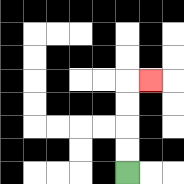{'start': '[5, 7]', 'end': '[6, 3]', 'path_directions': 'U,U,U,U,R', 'path_coordinates': '[[5, 7], [5, 6], [5, 5], [5, 4], [5, 3], [6, 3]]'}